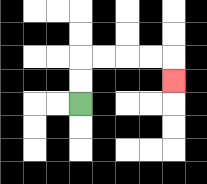{'start': '[3, 4]', 'end': '[7, 3]', 'path_directions': 'U,U,R,R,R,R,D', 'path_coordinates': '[[3, 4], [3, 3], [3, 2], [4, 2], [5, 2], [6, 2], [7, 2], [7, 3]]'}